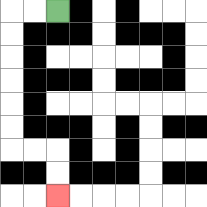{'start': '[2, 0]', 'end': '[2, 8]', 'path_directions': 'L,L,D,D,D,D,D,D,R,R,D,D', 'path_coordinates': '[[2, 0], [1, 0], [0, 0], [0, 1], [0, 2], [0, 3], [0, 4], [0, 5], [0, 6], [1, 6], [2, 6], [2, 7], [2, 8]]'}